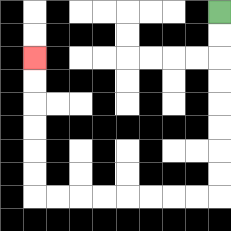{'start': '[9, 0]', 'end': '[1, 2]', 'path_directions': 'D,D,D,D,D,D,D,D,L,L,L,L,L,L,L,L,U,U,U,U,U,U', 'path_coordinates': '[[9, 0], [9, 1], [9, 2], [9, 3], [9, 4], [9, 5], [9, 6], [9, 7], [9, 8], [8, 8], [7, 8], [6, 8], [5, 8], [4, 8], [3, 8], [2, 8], [1, 8], [1, 7], [1, 6], [1, 5], [1, 4], [1, 3], [1, 2]]'}